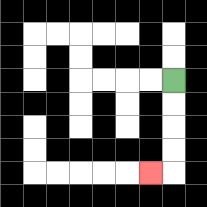{'start': '[7, 3]', 'end': '[6, 7]', 'path_directions': 'D,D,D,D,L', 'path_coordinates': '[[7, 3], [7, 4], [7, 5], [7, 6], [7, 7], [6, 7]]'}